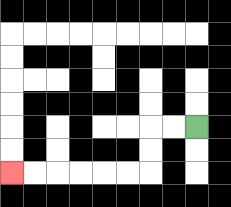{'start': '[8, 5]', 'end': '[0, 7]', 'path_directions': 'L,L,D,D,L,L,L,L,L,L', 'path_coordinates': '[[8, 5], [7, 5], [6, 5], [6, 6], [6, 7], [5, 7], [4, 7], [3, 7], [2, 7], [1, 7], [0, 7]]'}